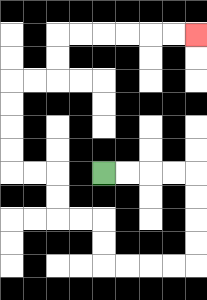{'start': '[4, 7]', 'end': '[8, 1]', 'path_directions': 'R,R,R,R,D,D,D,D,L,L,L,L,U,U,L,L,U,U,L,L,U,U,U,U,R,R,U,U,R,R,R,R,R,R', 'path_coordinates': '[[4, 7], [5, 7], [6, 7], [7, 7], [8, 7], [8, 8], [8, 9], [8, 10], [8, 11], [7, 11], [6, 11], [5, 11], [4, 11], [4, 10], [4, 9], [3, 9], [2, 9], [2, 8], [2, 7], [1, 7], [0, 7], [0, 6], [0, 5], [0, 4], [0, 3], [1, 3], [2, 3], [2, 2], [2, 1], [3, 1], [4, 1], [5, 1], [6, 1], [7, 1], [8, 1]]'}